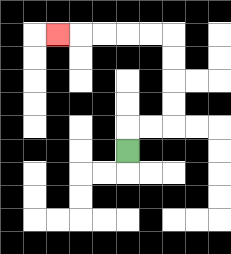{'start': '[5, 6]', 'end': '[2, 1]', 'path_directions': 'U,R,R,U,U,U,U,L,L,L,L,L', 'path_coordinates': '[[5, 6], [5, 5], [6, 5], [7, 5], [7, 4], [7, 3], [7, 2], [7, 1], [6, 1], [5, 1], [4, 1], [3, 1], [2, 1]]'}